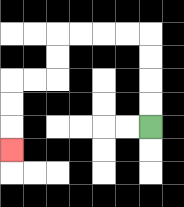{'start': '[6, 5]', 'end': '[0, 6]', 'path_directions': 'U,U,U,U,L,L,L,L,D,D,L,L,D,D,D', 'path_coordinates': '[[6, 5], [6, 4], [6, 3], [6, 2], [6, 1], [5, 1], [4, 1], [3, 1], [2, 1], [2, 2], [2, 3], [1, 3], [0, 3], [0, 4], [0, 5], [0, 6]]'}